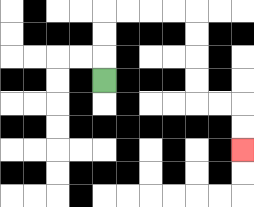{'start': '[4, 3]', 'end': '[10, 6]', 'path_directions': 'U,U,U,R,R,R,R,D,D,D,D,R,R,D,D', 'path_coordinates': '[[4, 3], [4, 2], [4, 1], [4, 0], [5, 0], [6, 0], [7, 0], [8, 0], [8, 1], [8, 2], [8, 3], [8, 4], [9, 4], [10, 4], [10, 5], [10, 6]]'}